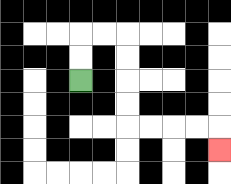{'start': '[3, 3]', 'end': '[9, 6]', 'path_directions': 'U,U,R,R,D,D,D,D,R,R,R,R,D', 'path_coordinates': '[[3, 3], [3, 2], [3, 1], [4, 1], [5, 1], [5, 2], [5, 3], [5, 4], [5, 5], [6, 5], [7, 5], [8, 5], [9, 5], [9, 6]]'}